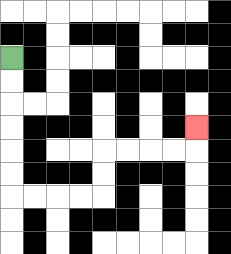{'start': '[0, 2]', 'end': '[8, 5]', 'path_directions': 'D,D,D,D,D,D,R,R,R,R,U,U,R,R,R,R,U', 'path_coordinates': '[[0, 2], [0, 3], [0, 4], [0, 5], [0, 6], [0, 7], [0, 8], [1, 8], [2, 8], [3, 8], [4, 8], [4, 7], [4, 6], [5, 6], [6, 6], [7, 6], [8, 6], [8, 5]]'}